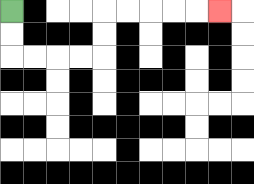{'start': '[0, 0]', 'end': '[9, 0]', 'path_directions': 'D,D,R,R,R,R,U,U,R,R,R,R,R', 'path_coordinates': '[[0, 0], [0, 1], [0, 2], [1, 2], [2, 2], [3, 2], [4, 2], [4, 1], [4, 0], [5, 0], [6, 0], [7, 0], [8, 0], [9, 0]]'}